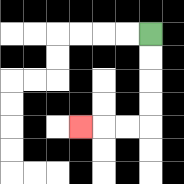{'start': '[6, 1]', 'end': '[3, 5]', 'path_directions': 'D,D,D,D,L,L,L', 'path_coordinates': '[[6, 1], [6, 2], [6, 3], [6, 4], [6, 5], [5, 5], [4, 5], [3, 5]]'}